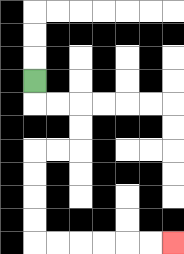{'start': '[1, 3]', 'end': '[7, 10]', 'path_directions': 'D,R,R,D,D,L,L,D,D,D,D,R,R,R,R,R,R', 'path_coordinates': '[[1, 3], [1, 4], [2, 4], [3, 4], [3, 5], [3, 6], [2, 6], [1, 6], [1, 7], [1, 8], [1, 9], [1, 10], [2, 10], [3, 10], [4, 10], [5, 10], [6, 10], [7, 10]]'}